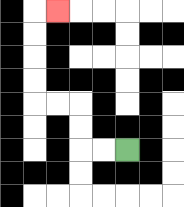{'start': '[5, 6]', 'end': '[2, 0]', 'path_directions': 'L,L,U,U,L,L,U,U,U,U,R', 'path_coordinates': '[[5, 6], [4, 6], [3, 6], [3, 5], [3, 4], [2, 4], [1, 4], [1, 3], [1, 2], [1, 1], [1, 0], [2, 0]]'}